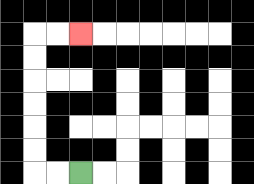{'start': '[3, 7]', 'end': '[3, 1]', 'path_directions': 'L,L,U,U,U,U,U,U,R,R', 'path_coordinates': '[[3, 7], [2, 7], [1, 7], [1, 6], [1, 5], [1, 4], [1, 3], [1, 2], [1, 1], [2, 1], [3, 1]]'}